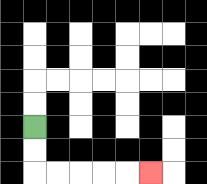{'start': '[1, 5]', 'end': '[6, 7]', 'path_directions': 'D,D,R,R,R,R,R', 'path_coordinates': '[[1, 5], [1, 6], [1, 7], [2, 7], [3, 7], [4, 7], [5, 7], [6, 7]]'}